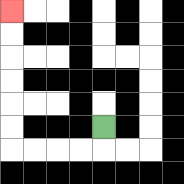{'start': '[4, 5]', 'end': '[0, 0]', 'path_directions': 'D,L,L,L,L,U,U,U,U,U,U', 'path_coordinates': '[[4, 5], [4, 6], [3, 6], [2, 6], [1, 6], [0, 6], [0, 5], [0, 4], [0, 3], [0, 2], [0, 1], [0, 0]]'}